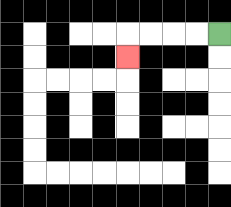{'start': '[9, 1]', 'end': '[5, 2]', 'path_directions': 'L,L,L,L,D', 'path_coordinates': '[[9, 1], [8, 1], [7, 1], [6, 1], [5, 1], [5, 2]]'}